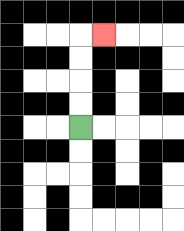{'start': '[3, 5]', 'end': '[4, 1]', 'path_directions': 'U,U,U,U,R', 'path_coordinates': '[[3, 5], [3, 4], [3, 3], [3, 2], [3, 1], [4, 1]]'}